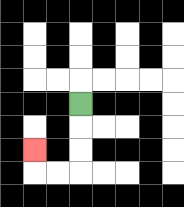{'start': '[3, 4]', 'end': '[1, 6]', 'path_directions': 'D,D,D,L,L,U', 'path_coordinates': '[[3, 4], [3, 5], [3, 6], [3, 7], [2, 7], [1, 7], [1, 6]]'}